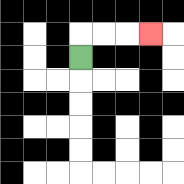{'start': '[3, 2]', 'end': '[6, 1]', 'path_directions': 'U,R,R,R', 'path_coordinates': '[[3, 2], [3, 1], [4, 1], [5, 1], [6, 1]]'}